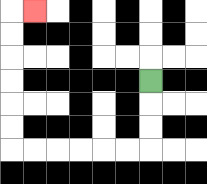{'start': '[6, 3]', 'end': '[1, 0]', 'path_directions': 'D,D,D,L,L,L,L,L,L,U,U,U,U,U,U,R', 'path_coordinates': '[[6, 3], [6, 4], [6, 5], [6, 6], [5, 6], [4, 6], [3, 6], [2, 6], [1, 6], [0, 6], [0, 5], [0, 4], [0, 3], [0, 2], [0, 1], [0, 0], [1, 0]]'}